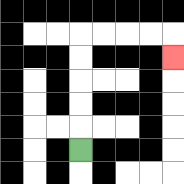{'start': '[3, 6]', 'end': '[7, 2]', 'path_directions': 'U,U,U,U,U,R,R,R,R,D', 'path_coordinates': '[[3, 6], [3, 5], [3, 4], [3, 3], [3, 2], [3, 1], [4, 1], [5, 1], [6, 1], [7, 1], [7, 2]]'}